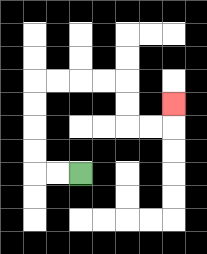{'start': '[3, 7]', 'end': '[7, 4]', 'path_directions': 'L,L,U,U,U,U,R,R,R,R,D,D,R,R,U', 'path_coordinates': '[[3, 7], [2, 7], [1, 7], [1, 6], [1, 5], [1, 4], [1, 3], [2, 3], [3, 3], [4, 3], [5, 3], [5, 4], [5, 5], [6, 5], [7, 5], [7, 4]]'}